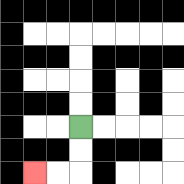{'start': '[3, 5]', 'end': '[1, 7]', 'path_directions': 'D,D,L,L', 'path_coordinates': '[[3, 5], [3, 6], [3, 7], [2, 7], [1, 7]]'}